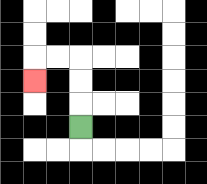{'start': '[3, 5]', 'end': '[1, 3]', 'path_directions': 'U,U,U,L,L,D', 'path_coordinates': '[[3, 5], [3, 4], [3, 3], [3, 2], [2, 2], [1, 2], [1, 3]]'}